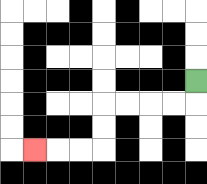{'start': '[8, 3]', 'end': '[1, 6]', 'path_directions': 'D,L,L,L,L,D,D,L,L,L', 'path_coordinates': '[[8, 3], [8, 4], [7, 4], [6, 4], [5, 4], [4, 4], [4, 5], [4, 6], [3, 6], [2, 6], [1, 6]]'}